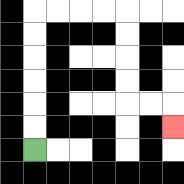{'start': '[1, 6]', 'end': '[7, 5]', 'path_directions': 'U,U,U,U,U,U,R,R,R,R,D,D,D,D,R,R,D', 'path_coordinates': '[[1, 6], [1, 5], [1, 4], [1, 3], [1, 2], [1, 1], [1, 0], [2, 0], [3, 0], [4, 0], [5, 0], [5, 1], [5, 2], [5, 3], [5, 4], [6, 4], [7, 4], [7, 5]]'}